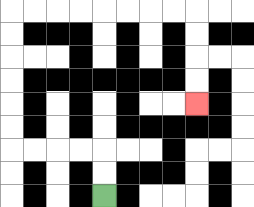{'start': '[4, 8]', 'end': '[8, 4]', 'path_directions': 'U,U,L,L,L,L,U,U,U,U,U,U,R,R,R,R,R,R,R,R,D,D,D,D', 'path_coordinates': '[[4, 8], [4, 7], [4, 6], [3, 6], [2, 6], [1, 6], [0, 6], [0, 5], [0, 4], [0, 3], [0, 2], [0, 1], [0, 0], [1, 0], [2, 0], [3, 0], [4, 0], [5, 0], [6, 0], [7, 0], [8, 0], [8, 1], [8, 2], [8, 3], [8, 4]]'}